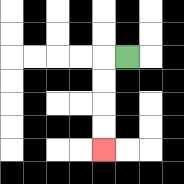{'start': '[5, 2]', 'end': '[4, 6]', 'path_directions': 'L,D,D,D,D', 'path_coordinates': '[[5, 2], [4, 2], [4, 3], [4, 4], [4, 5], [4, 6]]'}